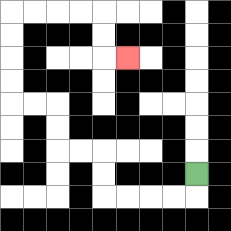{'start': '[8, 7]', 'end': '[5, 2]', 'path_directions': 'D,L,L,L,L,U,U,L,L,U,U,L,L,U,U,U,U,R,R,R,R,D,D,R', 'path_coordinates': '[[8, 7], [8, 8], [7, 8], [6, 8], [5, 8], [4, 8], [4, 7], [4, 6], [3, 6], [2, 6], [2, 5], [2, 4], [1, 4], [0, 4], [0, 3], [0, 2], [0, 1], [0, 0], [1, 0], [2, 0], [3, 0], [4, 0], [4, 1], [4, 2], [5, 2]]'}